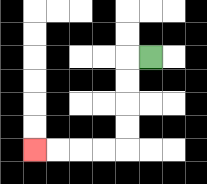{'start': '[6, 2]', 'end': '[1, 6]', 'path_directions': 'L,D,D,D,D,L,L,L,L', 'path_coordinates': '[[6, 2], [5, 2], [5, 3], [5, 4], [5, 5], [5, 6], [4, 6], [3, 6], [2, 6], [1, 6]]'}